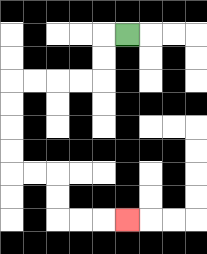{'start': '[5, 1]', 'end': '[5, 9]', 'path_directions': 'L,D,D,L,L,L,L,D,D,D,D,R,R,D,D,R,R,R', 'path_coordinates': '[[5, 1], [4, 1], [4, 2], [4, 3], [3, 3], [2, 3], [1, 3], [0, 3], [0, 4], [0, 5], [0, 6], [0, 7], [1, 7], [2, 7], [2, 8], [2, 9], [3, 9], [4, 9], [5, 9]]'}